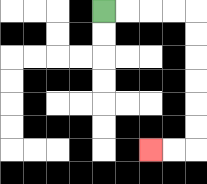{'start': '[4, 0]', 'end': '[6, 6]', 'path_directions': 'R,R,R,R,D,D,D,D,D,D,L,L', 'path_coordinates': '[[4, 0], [5, 0], [6, 0], [7, 0], [8, 0], [8, 1], [8, 2], [8, 3], [8, 4], [8, 5], [8, 6], [7, 6], [6, 6]]'}